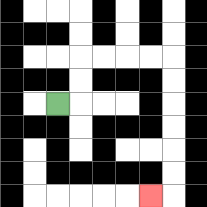{'start': '[2, 4]', 'end': '[6, 8]', 'path_directions': 'R,U,U,R,R,R,R,D,D,D,D,D,D,L', 'path_coordinates': '[[2, 4], [3, 4], [3, 3], [3, 2], [4, 2], [5, 2], [6, 2], [7, 2], [7, 3], [7, 4], [7, 5], [7, 6], [7, 7], [7, 8], [6, 8]]'}